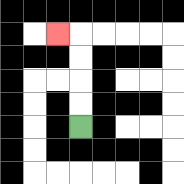{'start': '[3, 5]', 'end': '[2, 1]', 'path_directions': 'U,U,U,U,L', 'path_coordinates': '[[3, 5], [3, 4], [3, 3], [3, 2], [3, 1], [2, 1]]'}